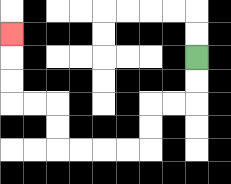{'start': '[8, 2]', 'end': '[0, 1]', 'path_directions': 'D,D,L,L,D,D,L,L,L,L,U,U,L,L,U,U,U', 'path_coordinates': '[[8, 2], [8, 3], [8, 4], [7, 4], [6, 4], [6, 5], [6, 6], [5, 6], [4, 6], [3, 6], [2, 6], [2, 5], [2, 4], [1, 4], [0, 4], [0, 3], [0, 2], [0, 1]]'}